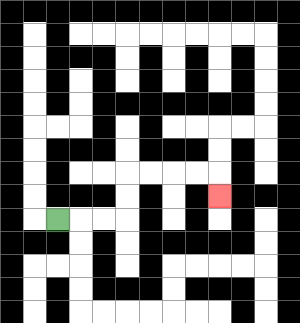{'start': '[2, 9]', 'end': '[9, 8]', 'path_directions': 'R,R,R,U,U,R,R,R,R,D', 'path_coordinates': '[[2, 9], [3, 9], [4, 9], [5, 9], [5, 8], [5, 7], [6, 7], [7, 7], [8, 7], [9, 7], [9, 8]]'}